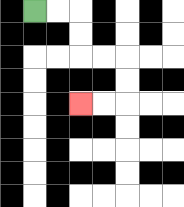{'start': '[1, 0]', 'end': '[3, 4]', 'path_directions': 'R,R,D,D,R,R,D,D,L,L', 'path_coordinates': '[[1, 0], [2, 0], [3, 0], [3, 1], [3, 2], [4, 2], [5, 2], [5, 3], [5, 4], [4, 4], [3, 4]]'}